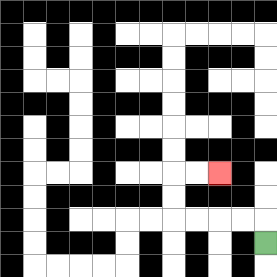{'start': '[11, 10]', 'end': '[9, 7]', 'path_directions': 'U,L,L,L,L,U,U,R,R', 'path_coordinates': '[[11, 10], [11, 9], [10, 9], [9, 9], [8, 9], [7, 9], [7, 8], [7, 7], [8, 7], [9, 7]]'}